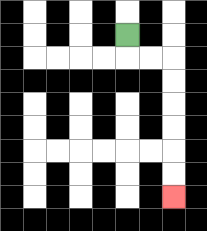{'start': '[5, 1]', 'end': '[7, 8]', 'path_directions': 'D,R,R,D,D,D,D,D,D', 'path_coordinates': '[[5, 1], [5, 2], [6, 2], [7, 2], [7, 3], [7, 4], [7, 5], [7, 6], [7, 7], [7, 8]]'}